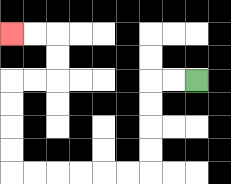{'start': '[8, 3]', 'end': '[0, 1]', 'path_directions': 'L,L,D,D,D,D,L,L,L,L,L,L,U,U,U,U,R,R,U,U,L,L', 'path_coordinates': '[[8, 3], [7, 3], [6, 3], [6, 4], [6, 5], [6, 6], [6, 7], [5, 7], [4, 7], [3, 7], [2, 7], [1, 7], [0, 7], [0, 6], [0, 5], [0, 4], [0, 3], [1, 3], [2, 3], [2, 2], [2, 1], [1, 1], [0, 1]]'}